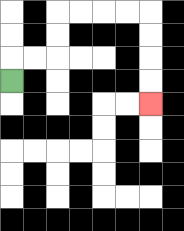{'start': '[0, 3]', 'end': '[6, 4]', 'path_directions': 'U,R,R,U,U,R,R,R,R,D,D,D,D', 'path_coordinates': '[[0, 3], [0, 2], [1, 2], [2, 2], [2, 1], [2, 0], [3, 0], [4, 0], [5, 0], [6, 0], [6, 1], [6, 2], [6, 3], [6, 4]]'}